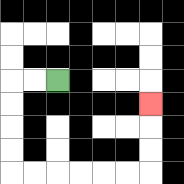{'start': '[2, 3]', 'end': '[6, 4]', 'path_directions': 'L,L,D,D,D,D,R,R,R,R,R,R,U,U,U', 'path_coordinates': '[[2, 3], [1, 3], [0, 3], [0, 4], [0, 5], [0, 6], [0, 7], [1, 7], [2, 7], [3, 7], [4, 7], [5, 7], [6, 7], [6, 6], [6, 5], [6, 4]]'}